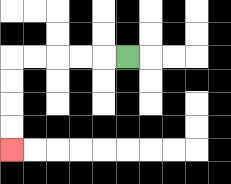{'start': '[5, 2]', 'end': '[0, 6]', 'path_directions': 'L,L,L,L,L,D,D,D,D', 'path_coordinates': '[[5, 2], [4, 2], [3, 2], [2, 2], [1, 2], [0, 2], [0, 3], [0, 4], [0, 5], [0, 6]]'}